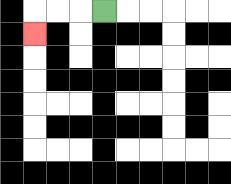{'start': '[4, 0]', 'end': '[1, 1]', 'path_directions': 'L,L,L,D', 'path_coordinates': '[[4, 0], [3, 0], [2, 0], [1, 0], [1, 1]]'}